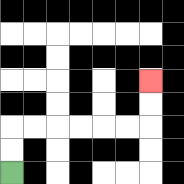{'start': '[0, 7]', 'end': '[6, 3]', 'path_directions': 'U,U,R,R,R,R,R,R,U,U', 'path_coordinates': '[[0, 7], [0, 6], [0, 5], [1, 5], [2, 5], [3, 5], [4, 5], [5, 5], [6, 5], [6, 4], [6, 3]]'}